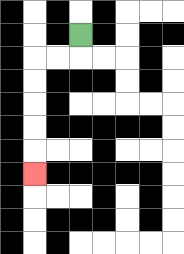{'start': '[3, 1]', 'end': '[1, 7]', 'path_directions': 'D,L,L,D,D,D,D,D', 'path_coordinates': '[[3, 1], [3, 2], [2, 2], [1, 2], [1, 3], [1, 4], [1, 5], [1, 6], [1, 7]]'}